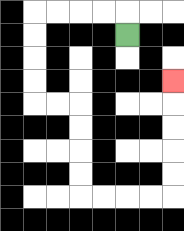{'start': '[5, 1]', 'end': '[7, 3]', 'path_directions': 'U,L,L,L,L,D,D,D,D,R,R,D,D,D,D,R,R,R,R,U,U,U,U,U', 'path_coordinates': '[[5, 1], [5, 0], [4, 0], [3, 0], [2, 0], [1, 0], [1, 1], [1, 2], [1, 3], [1, 4], [2, 4], [3, 4], [3, 5], [3, 6], [3, 7], [3, 8], [4, 8], [5, 8], [6, 8], [7, 8], [7, 7], [7, 6], [7, 5], [7, 4], [7, 3]]'}